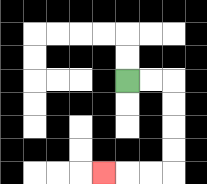{'start': '[5, 3]', 'end': '[4, 7]', 'path_directions': 'R,R,D,D,D,D,L,L,L', 'path_coordinates': '[[5, 3], [6, 3], [7, 3], [7, 4], [7, 5], [7, 6], [7, 7], [6, 7], [5, 7], [4, 7]]'}